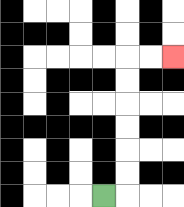{'start': '[4, 8]', 'end': '[7, 2]', 'path_directions': 'R,U,U,U,U,U,U,R,R', 'path_coordinates': '[[4, 8], [5, 8], [5, 7], [5, 6], [5, 5], [5, 4], [5, 3], [5, 2], [6, 2], [7, 2]]'}